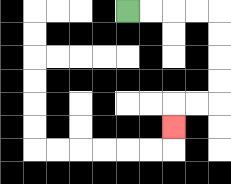{'start': '[5, 0]', 'end': '[7, 5]', 'path_directions': 'R,R,R,R,D,D,D,D,L,L,D', 'path_coordinates': '[[5, 0], [6, 0], [7, 0], [8, 0], [9, 0], [9, 1], [9, 2], [9, 3], [9, 4], [8, 4], [7, 4], [7, 5]]'}